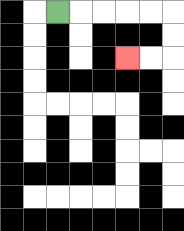{'start': '[2, 0]', 'end': '[5, 2]', 'path_directions': 'R,R,R,R,R,D,D,L,L', 'path_coordinates': '[[2, 0], [3, 0], [4, 0], [5, 0], [6, 0], [7, 0], [7, 1], [7, 2], [6, 2], [5, 2]]'}